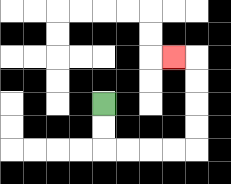{'start': '[4, 4]', 'end': '[7, 2]', 'path_directions': 'D,D,R,R,R,R,U,U,U,U,L', 'path_coordinates': '[[4, 4], [4, 5], [4, 6], [5, 6], [6, 6], [7, 6], [8, 6], [8, 5], [8, 4], [8, 3], [8, 2], [7, 2]]'}